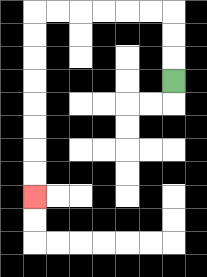{'start': '[7, 3]', 'end': '[1, 8]', 'path_directions': 'U,U,U,L,L,L,L,L,L,D,D,D,D,D,D,D,D', 'path_coordinates': '[[7, 3], [7, 2], [7, 1], [7, 0], [6, 0], [5, 0], [4, 0], [3, 0], [2, 0], [1, 0], [1, 1], [1, 2], [1, 3], [1, 4], [1, 5], [1, 6], [1, 7], [1, 8]]'}